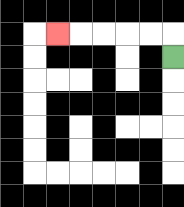{'start': '[7, 2]', 'end': '[2, 1]', 'path_directions': 'U,L,L,L,L,L', 'path_coordinates': '[[7, 2], [7, 1], [6, 1], [5, 1], [4, 1], [3, 1], [2, 1]]'}